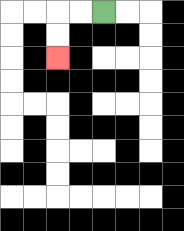{'start': '[4, 0]', 'end': '[2, 2]', 'path_directions': 'L,L,D,D', 'path_coordinates': '[[4, 0], [3, 0], [2, 0], [2, 1], [2, 2]]'}